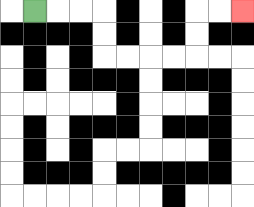{'start': '[1, 0]', 'end': '[10, 0]', 'path_directions': 'R,R,R,D,D,R,R,R,R,U,U,R,R', 'path_coordinates': '[[1, 0], [2, 0], [3, 0], [4, 0], [4, 1], [4, 2], [5, 2], [6, 2], [7, 2], [8, 2], [8, 1], [8, 0], [9, 0], [10, 0]]'}